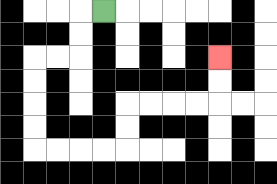{'start': '[4, 0]', 'end': '[9, 2]', 'path_directions': 'L,D,D,L,L,D,D,D,D,R,R,R,R,U,U,R,R,R,R,U,U', 'path_coordinates': '[[4, 0], [3, 0], [3, 1], [3, 2], [2, 2], [1, 2], [1, 3], [1, 4], [1, 5], [1, 6], [2, 6], [3, 6], [4, 6], [5, 6], [5, 5], [5, 4], [6, 4], [7, 4], [8, 4], [9, 4], [9, 3], [9, 2]]'}